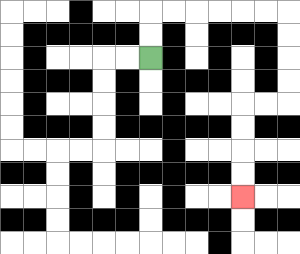{'start': '[6, 2]', 'end': '[10, 8]', 'path_directions': 'U,U,R,R,R,R,R,R,D,D,D,D,L,L,D,D,D,D', 'path_coordinates': '[[6, 2], [6, 1], [6, 0], [7, 0], [8, 0], [9, 0], [10, 0], [11, 0], [12, 0], [12, 1], [12, 2], [12, 3], [12, 4], [11, 4], [10, 4], [10, 5], [10, 6], [10, 7], [10, 8]]'}